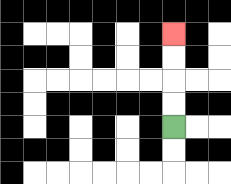{'start': '[7, 5]', 'end': '[7, 1]', 'path_directions': 'U,U,U,U', 'path_coordinates': '[[7, 5], [7, 4], [7, 3], [7, 2], [7, 1]]'}